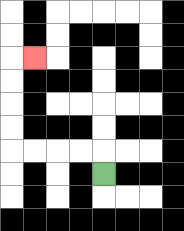{'start': '[4, 7]', 'end': '[1, 2]', 'path_directions': 'U,L,L,L,L,U,U,U,U,R', 'path_coordinates': '[[4, 7], [4, 6], [3, 6], [2, 6], [1, 6], [0, 6], [0, 5], [0, 4], [0, 3], [0, 2], [1, 2]]'}